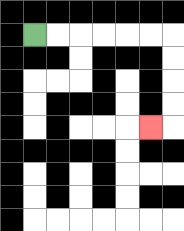{'start': '[1, 1]', 'end': '[6, 5]', 'path_directions': 'R,R,R,R,R,R,D,D,D,D,L', 'path_coordinates': '[[1, 1], [2, 1], [3, 1], [4, 1], [5, 1], [6, 1], [7, 1], [7, 2], [7, 3], [7, 4], [7, 5], [6, 5]]'}